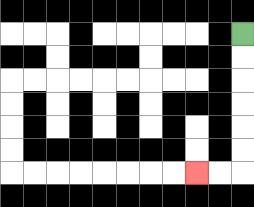{'start': '[10, 1]', 'end': '[8, 7]', 'path_directions': 'D,D,D,D,D,D,L,L', 'path_coordinates': '[[10, 1], [10, 2], [10, 3], [10, 4], [10, 5], [10, 6], [10, 7], [9, 7], [8, 7]]'}